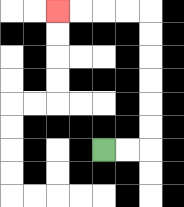{'start': '[4, 6]', 'end': '[2, 0]', 'path_directions': 'R,R,U,U,U,U,U,U,L,L,L,L', 'path_coordinates': '[[4, 6], [5, 6], [6, 6], [6, 5], [6, 4], [6, 3], [6, 2], [6, 1], [6, 0], [5, 0], [4, 0], [3, 0], [2, 0]]'}